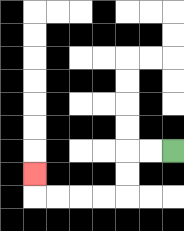{'start': '[7, 6]', 'end': '[1, 7]', 'path_directions': 'L,L,D,D,L,L,L,L,U', 'path_coordinates': '[[7, 6], [6, 6], [5, 6], [5, 7], [5, 8], [4, 8], [3, 8], [2, 8], [1, 8], [1, 7]]'}